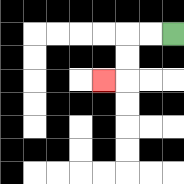{'start': '[7, 1]', 'end': '[4, 3]', 'path_directions': 'L,L,D,D,L', 'path_coordinates': '[[7, 1], [6, 1], [5, 1], [5, 2], [5, 3], [4, 3]]'}